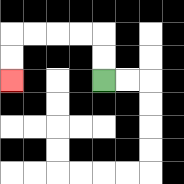{'start': '[4, 3]', 'end': '[0, 3]', 'path_directions': 'U,U,L,L,L,L,D,D', 'path_coordinates': '[[4, 3], [4, 2], [4, 1], [3, 1], [2, 1], [1, 1], [0, 1], [0, 2], [0, 3]]'}